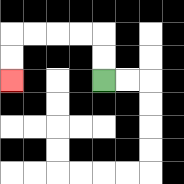{'start': '[4, 3]', 'end': '[0, 3]', 'path_directions': 'U,U,L,L,L,L,D,D', 'path_coordinates': '[[4, 3], [4, 2], [4, 1], [3, 1], [2, 1], [1, 1], [0, 1], [0, 2], [0, 3]]'}